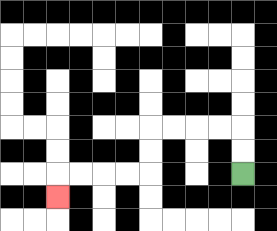{'start': '[10, 7]', 'end': '[2, 8]', 'path_directions': 'U,U,L,L,L,L,D,D,L,L,L,L,D', 'path_coordinates': '[[10, 7], [10, 6], [10, 5], [9, 5], [8, 5], [7, 5], [6, 5], [6, 6], [6, 7], [5, 7], [4, 7], [3, 7], [2, 7], [2, 8]]'}